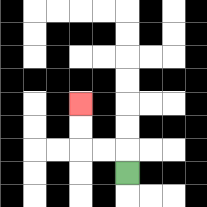{'start': '[5, 7]', 'end': '[3, 4]', 'path_directions': 'U,L,L,U,U', 'path_coordinates': '[[5, 7], [5, 6], [4, 6], [3, 6], [3, 5], [3, 4]]'}